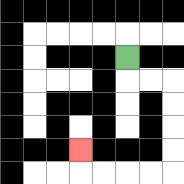{'start': '[5, 2]', 'end': '[3, 6]', 'path_directions': 'D,R,R,D,D,D,D,L,L,L,L,U', 'path_coordinates': '[[5, 2], [5, 3], [6, 3], [7, 3], [7, 4], [7, 5], [7, 6], [7, 7], [6, 7], [5, 7], [4, 7], [3, 7], [3, 6]]'}